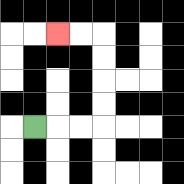{'start': '[1, 5]', 'end': '[2, 1]', 'path_directions': 'R,R,R,U,U,U,U,L,L', 'path_coordinates': '[[1, 5], [2, 5], [3, 5], [4, 5], [4, 4], [4, 3], [4, 2], [4, 1], [3, 1], [2, 1]]'}